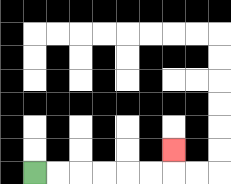{'start': '[1, 7]', 'end': '[7, 6]', 'path_directions': 'R,R,R,R,R,R,U', 'path_coordinates': '[[1, 7], [2, 7], [3, 7], [4, 7], [5, 7], [6, 7], [7, 7], [7, 6]]'}